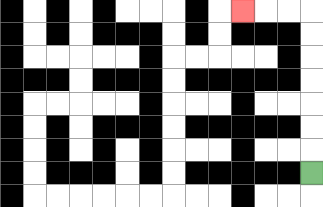{'start': '[13, 7]', 'end': '[10, 0]', 'path_directions': 'U,U,U,U,U,U,U,L,L,L', 'path_coordinates': '[[13, 7], [13, 6], [13, 5], [13, 4], [13, 3], [13, 2], [13, 1], [13, 0], [12, 0], [11, 0], [10, 0]]'}